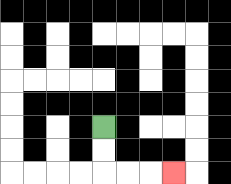{'start': '[4, 5]', 'end': '[7, 7]', 'path_directions': 'D,D,R,R,R', 'path_coordinates': '[[4, 5], [4, 6], [4, 7], [5, 7], [6, 7], [7, 7]]'}